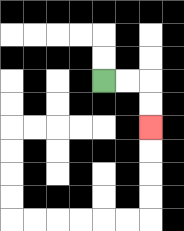{'start': '[4, 3]', 'end': '[6, 5]', 'path_directions': 'R,R,D,D', 'path_coordinates': '[[4, 3], [5, 3], [6, 3], [6, 4], [6, 5]]'}